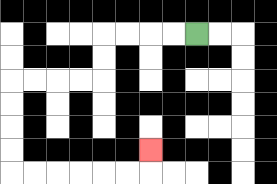{'start': '[8, 1]', 'end': '[6, 6]', 'path_directions': 'L,L,L,L,D,D,L,L,L,L,D,D,D,D,R,R,R,R,R,R,U', 'path_coordinates': '[[8, 1], [7, 1], [6, 1], [5, 1], [4, 1], [4, 2], [4, 3], [3, 3], [2, 3], [1, 3], [0, 3], [0, 4], [0, 5], [0, 6], [0, 7], [1, 7], [2, 7], [3, 7], [4, 7], [5, 7], [6, 7], [6, 6]]'}